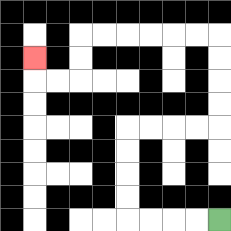{'start': '[9, 9]', 'end': '[1, 2]', 'path_directions': 'L,L,L,L,U,U,U,U,R,R,R,R,U,U,U,U,L,L,L,L,L,L,D,D,L,L,U', 'path_coordinates': '[[9, 9], [8, 9], [7, 9], [6, 9], [5, 9], [5, 8], [5, 7], [5, 6], [5, 5], [6, 5], [7, 5], [8, 5], [9, 5], [9, 4], [9, 3], [9, 2], [9, 1], [8, 1], [7, 1], [6, 1], [5, 1], [4, 1], [3, 1], [3, 2], [3, 3], [2, 3], [1, 3], [1, 2]]'}